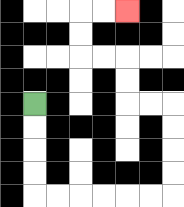{'start': '[1, 4]', 'end': '[5, 0]', 'path_directions': 'D,D,D,D,R,R,R,R,R,R,U,U,U,U,L,L,U,U,L,L,U,U,R,R', 'path_coordinates': '[[1, 4], [1, 5], [1, 6], [1, 7], [1, 8], [2, 8], [3, 8], [4, 8], [5, 8], [6, 8], [7, 8], [7, 7], [7, 6], [7, 5], [7, 4], [6, 4], [5, 4], [5, 3], [5, 2], [4, 2], [3, 2], [3, 1], [3, 0], [4, 0], [5, 0]]'}